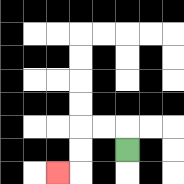{'start': '[5, 6]', 'end': '[2, 7]', 'path_directions': 'U,L,L,D,D,L', 'path_coordinates': '[[5, 6], [5, 5], [4, 5], [3, 5], [3, 6], [3, 7], [2, 7]]'}